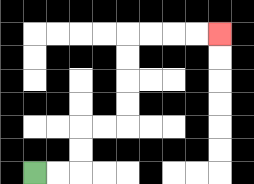{'start': '[1, 7]', 'end': '[9, 1]', 'path_directions': 'R,R,U,U,R,R,U,U,U,U,R,R,R,R', 'path_coordinates': '[[1, 7], [2, 7], [3, 7], [3, 6], [3, 5], [4, 5], [5, 5], [5, 4], [5, 3], [5, 2], [5, 1], [6, 1], [7, 1], [8, 1], [9, 1]]'}